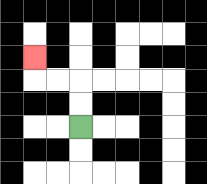{'start': '[3, 5]', 'end': '[1, 2]', 'path_directions': 'U,U,L,L,U', 'path_coordinates': '[[3, 5], [3, 4], [3, 3], [2, 3], [1, 3], [1, 2]]'}